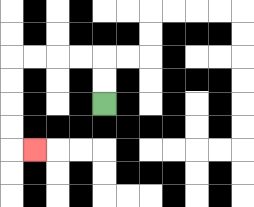{'start': '[4, 4]', 'end': '[1, 6]', 'path_directions': 'U,U,L,L,L,L,D,D,D,D,R', 'path_coordinates': '[[4, 4], [4, 3], [4, 2], [3, 2], [2, 2], [1, 2], [0, 2], [0, 3], [0, 4], [0, 5], [0, 6], [1, 6]]'}